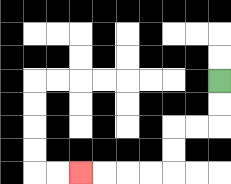{'start': '[9, 3]', 'end': '[3, 7]', 'path_directions': 'D,D,L,L,D,D,L,L,L,L', 'path_coordinates': '[[9, 3], [9, 4], [9, 5], [8, 5], [7, 5], [7, 6], [7, 7], [6, 7], [5, 7], [4, 7], [3, 7]]'}